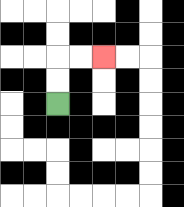{'start': '[2, 4]', 'end': '[4, 2]', 'path_directions': 'U,U,R,R', 'path_coordinates': '[[2, 4], [2, 3], [2, 2], [3, 2], [4, 2]]'}